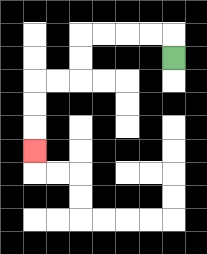{'start': '[7, 2]', 'end': '[1, 6]', 'path_directions': 'U,L,L,L,L,D,D,L,L,D,D,D', 'path_coordinates': '[[7, 2], [7, 1], [6, 1], [5, 1], [4, 1], [3, 1], [3, 2], [3, 3], [2, 3], [1, 3], [1, 4], [1, 5], [1, 6]]'}